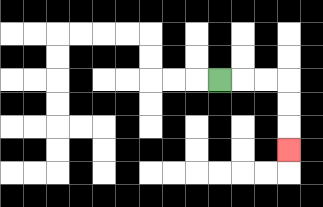{'start': '[9, 3]', 'end': '[12, 6]', 'path_directions': 'R,R,R,D,D,D', 'path_coordinates': '[[9, 3], [10, 3], [11, 3], [12, 3], [12, 4], [12, 5], [12, 6]]'}